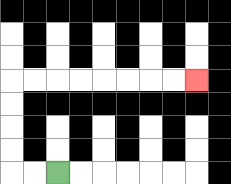{'start': '[2, 7]', 'end': '[8, 3]', 'path_directions': 'L,L,U,U,U,U,R,R,R,R,R,R,R,R', 'path_coordinates': '[[2, 7], [1, 7], [0, 7], [0, 6], [0, 5], [0, 4], [0, 3], [1, 3], [2, 3], [3, 3], [4, 3], [5, 3], [6, 3], [7, 3], [8, 3]]'}